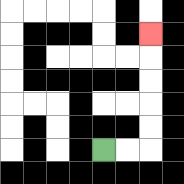{'start': '[4, 6]', 'end': '[6, 1]', 'path_directions': 'R,R,U,U,U,U,U', 'path_coordinates': '[[4, 6], [5, 6], [6, 6], [6, 5], [6, 4], [6, 3], [6, 2], [6, 1]]'}